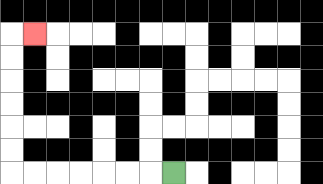{'start': '[7, 7]', 'end': '[1, 1]', 'path_directions': 'L,L,L,L,L,L,L,U,U,U,U,U,U,R', 'path_coordinates': '[[7, 7], [6, 7], [5, 7], [4, 7], [3, 7], [2, 7], [1, 7], [0, 7], [0, 6], [0, 5], [0, 4], [0, 3], [0, 2], [0, 1], [1, 1]]'}